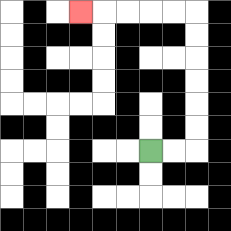{'start': '[6, 6]', 'end': '[3, 0]', 'path_directions': 'R,R,U,U,U,U,U,U,L,L,L,L,L', 'path_coordinates': '[[6, 6], [7, 6], [8, 6], [8, 5], [8, 4], [8, 3], [8, 2], [8, 1], [8, 0], [7, 0], [6, 0], [5, 0], [4, 0], [3, 0]]'}